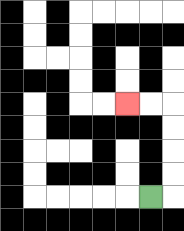{'start': '[6, 8]', 'end': '[5, 4]', 'path_directions': 'R,U,U,U,U,L,L', 'path_coordinates': '[[6, 8], [7, 8], [7, 7], [7, 6], [7, 5], [7, 4], [6, 4], [5, 4]]'}